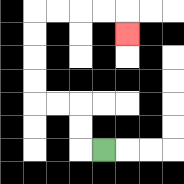{'start': '[4, 6]', 'end': '[5, 1]', 'path_directions': 'L,U,U,L,L,U,U,U,U,R,R,R,R,D', 'path_coordinates': '[[4, 6], [3, 6], [3, 5], [3, 4], [2, 4], [1, 4], [1, 3], [1, 2], [1, 1], [1, 0], [2, 0], [3, 0], [4, 0], [5, 0], [5, 1]]'}